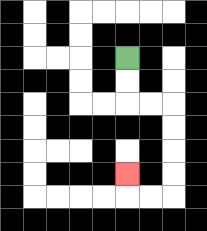{'start': '[5, 2]', 'end': '[5, 7]', 'path_directions': 'D,D,R,R,D,D,D,D,L,L,U', 'path_coordinates': '[[5, 2], [5, 3], [5, 4], [6, 4], [7, 4], [7, 5], [7, 6], [7, 7], [7, 8], [6, 8], [5, 8], [5, 7]]'}